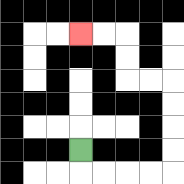{'start': '[3, 6]', 'end': '[3, 1]', 'path_directions': 'D,R,R,R,R,U,U,U,U,L,L,U,U,L,L', 'path_coordinates': '[[3, 6], [3, 7], [4, 7], [5, 7], [6, 7], [7, 7], [7, 6], [7, 5], [7, 4], [7, 3], [6, 3], [5, 3], [5, 2], [5, 1], [4, 1], [3, 1]]'}